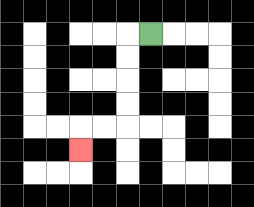{'start': '[6, 1]', 'end': '[3, 6]', 'path_directions': 'L,D,D,D,D,L,L,D', 'path_coordinates': '[[6, 1], [5, 1], [5, 2], [5, 3], [5, 4], [5, 5], [4, 5], [3, 5], [3, 6]]'}